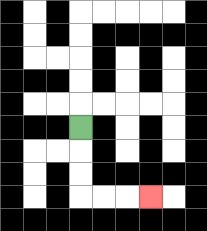{'start': '[3, 5]', 'end': '[6, 8]', 'path_directions': 'D,D,D,R,R,R', 'path_coordinates': '[[3, 5], [3, 6], [3, 7], [3, 8], [4, 8], [5, 8], [6, 8]]'}